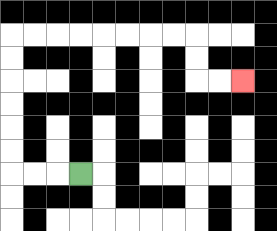{'start': '[3, 7]', 'end': '[10, 3]', 'path_directions': 'L,L,L,U,U,U,U,U,U,R,R,R,R,R,R,R,R,D,D,R,R', 'path_coordinates': '[[3, 7], [2, 7], [1, 7], [0, 7], [0, 6], [0, 5], [0, 4], [0, 3], [0, 2], [0, 1], [1, 1], [2, 1], [3, 1], [4, 1], [5, 1], [6, 1], [7, 1], [8, 1], [8, 2], [8, 3], [9, 3], [10, 3]]'}